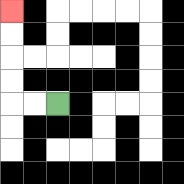{'start': '[2, 4]', 'end': '[0, 0]', 'path_directions': 'L,L,U,U,U,U', 'path_coordinates': '[[2, 4], [1, 4], [0, 4], [0, 3], [0, 2], [0, 1], [0, 0]]'}